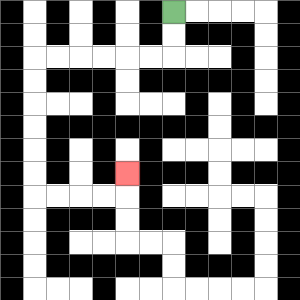{'start': '[7, 0]', 'end': '[5, 7]', 'path_directions': 'D,D,L,L,L,L,L,L,D,D,D,D,D,D,R,R,R,R,U', 'path_coordinates': '[[7, 0], [7, 1], [7, 2], [6, 2], [5, 2], [4, 2], [3, 2], [2, 2], [1, 2], [1, 3], [1, 4], [1, 5], [1, 6], [1, 7], [1, 8], [2, 8], [3, 8], [4, 8], [5, 8], [5, 7]]'}